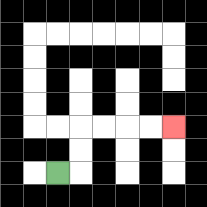{'start': '[2, 7]', 'end': '[7, 5]', 'path_directions': 'R,U,U,R,R,R,R', 'path_coordinates': '[[2, 7], [3, 7], [3, 6], [3, 5], [4, 5], [5, 5], [6, 5], [7, 5]]'}